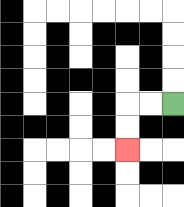{'start': '[7, 4]', 'end': '[5, 6]', 'path_directions': 'L,L,D,D', 'path_coordinates': '[[7, 4], [6, 4], [5, 4], [5, 5], [5, 6]]'}